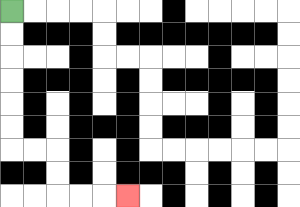{'start': '[0, 0]', 'end': '[5, 8]', 'path_directions': 'D,D,D,D,D,D,R,R,D,D,R,R,R', 'path_coordinates': '[[0, 0], [0, 1], [0, 2], [0, 3], [0, 4], [0, 5], [0, 6], [1, 6], [2, 6], [2, 7], [2, 8], [3, 8], [4, 8], [5, 8]]'}